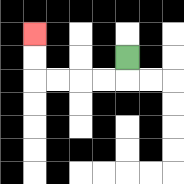{'start': '[5, 2]', 'end': '[1, 1]', 'path_directions': 'D,L,L,L,L,U,U', 'path_coordinates': '[[5, 2], [5, 3], [4, 3], [3, 3], [2, 3], [1, 3], [1, 2], [1, 1]]'}